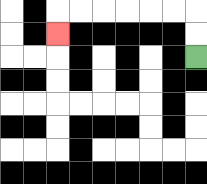{'start': '[8, 2]', 'end': '[2, 1]', 'path_directions': 'U,U,L,L,L,L,L,L,D', 'path_coordinates': '[[8, 2], [8, 1], [8, 0], [7, 0], [6, 0], [5, 0], [4, 0], [3, 0], [2, 0], [2, 1]]'}